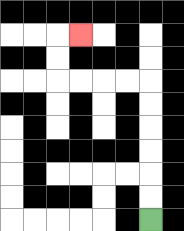{'start': '[6, 9]', 'end': '[3, 1]', 'path_directions': 'U,U,U,U,U,U,L,L,L,L,U,U,R', 'path_coordinates': '[[6, 9], [6, 8], [6, 7], [6, 6], [6, 5], [6, 4], [6, 3], [5, 3], [4, 3], [3, 3], [2, 3], [2, 2], [2, 1], [3, 1]]'}